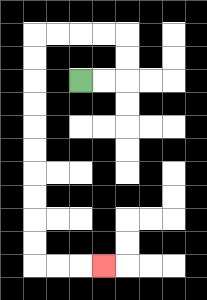{'start': '[3, 3]', 'end': '[4, 11]', 'path_directions': 'R,R,U,U,L,L,L,L,D,D,D,D,D,D,D,D,D,D,R,R,R', 'path_coordinates': '[[3, 3], [4, 3], [5, 3], [5, 2], [5, 1], [4, 1], [3, 1], [2, 1], [1, 1], [1, 2], [1, 3], [1, 4], [1, 5], [1, 6], [1, 7], [1, 8], [1, 9], [1, 10], [1, 11], [2, 11], [3, 11], [4, 11]]'}